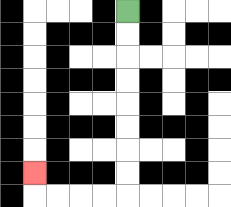{'start': '[5, 0]', 'end': '[1, 7]', 'path_directions': 'D,D,D,D,D,D,D,D,L,L,L,L,U', 'path_coordinates': '[[5, 0], [5, 1], [5, 2], [5, 3], [5, 4], [5, 5], [5, 6], [5, 7], [5, 8], [4, 8], [3, 8], [2, 8], [1, 8], [1, 7]]'}